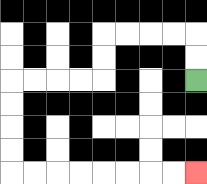{'start': '[8, 3]', 'end': '[8, 7]', 'path_directions': 'U,U,L,L,L,L,D,D,L,L,L,L,D,D,D,D,R,R,R,R,R,R,R,R', 'path_coordinates': '[[8, 3], [8, 2], [8, 1], [7, 1], [6, 1], [5, 1], [4, 1], [4, 2], [4, 3], [3, 3], [2, 3], [1, 3], [0, 3], [0, 4], [0, 5], [0, 6], [0, 7], [1, 7], [2, 7], [3, 7], [4, 7], [5, 7], [6, 7], [7, 7], [8, 7]]'}